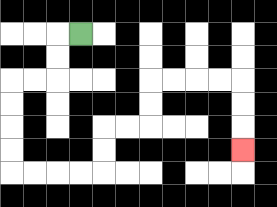{'start': '[3, 1]', 'end': '[10, 6]', 'path_directions': 'L,D,D,L,L,D,D,D,D,R,R,R,R,U,U,R,R,U,U,R,R,R,R,D,D,D', 'path_coordinates': '[[3, 1], [2, 1], [2, 2], [2, 3], [1, 3], [0, 3], [0, 4], [0, 5], [0, 6], [0, 7], [1, 7], [2, 7], [3, 7], [4, 7], [4, 6], [4, 5], [5, 5], [6, 5], [6, 4], [6, 3], [7, 3], [8, 3], [9, 3], [10, 3], [10, 4], [10, 5], [10, 6]]'}